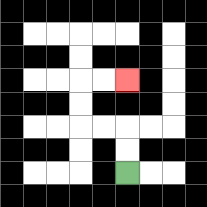{'start': '[5, 7]', 'end': '[5, 3]', 'path_directions': 'U,U,L,L,U,U,R,R', 'path_coordinates': '[[5, 7], [5, 6], [5, 5], [4, 5], [3, 5], [3, 4], [3, 3], [4, 3], [5, 3]]'}